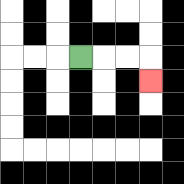{'start': '[3, 2]', 'end': '[6, 3]', 'path_directions': 'R,R,R,D', 'path_coordinates': '[[3, 2], [4, 2], [5, 2], [6, 2], [6, 3]]'}